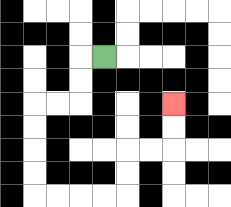{'start': '[4, 2]', 'end': '[7, 4]', 'path_directions': 'L,D,D,L,L,D,D,D,D,R,R,R,R,U,U,R,R,U,U', 'path_coordinates': '[[4, 2], [3, 2], [3, 3], [3, 4], [2, 4], [1, 4], [1, 5], [1, 6], [1, 7], [1, 8], [2, 8], [3, 8], [4, 8], [5, 8], [5, 7], [5, 6], [6, 6], [7, 6], [7, 5], [7, 4]]'}